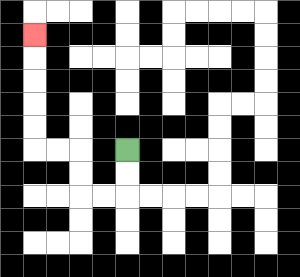{'start': '[5, 6]', 'end': '[1, 1]', 'path_directions': 'D,D,L,L,U,U,L,L,U,U,U,U,U', 'path_coordinates': '[[5, 6], [5, 7], [5, 8], [4, 8], [3, 8], [3, 7], [3, 6], [2, 6], [1, 6], [1, 5], [1, 4], [1, 3], [1, 2], [1, 1]]'}